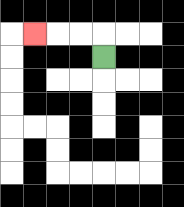{'start': '[4, 2]', 'end': '[1, 1]', 'path_directions': 'U,L,L,L', 'path_coordinates': '[[4, 2], [4, 1], [3, 1], [2, 1], [1, 1]]'}